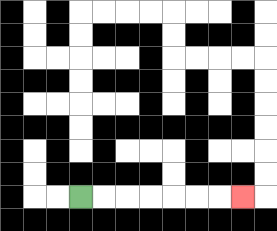{'start': '[3, 8]', 'end': '[10, 8]', 'path_directions': 'R,R,R,R,R,R,R', 'path_coordinates': '[[3, 8], [4, 8], [5, 8], [6, 8], [7, 8], [8, 8], [9, 8], [10, 8]]'}